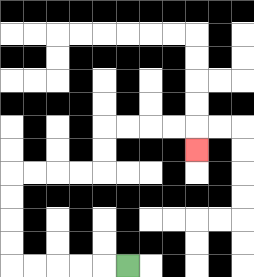{'start': '[5, 11]', 'end': '[8, 6]', 'path_directions': 'L,L,L,L,L,U,U,U,U,R,R,R,R,U,U,R,R,R,R,D', 'path_coordinates': '[[5, 11], [4, 11], [3, 11], [2, 11], [1, 11], [0, 11], [0, 10], [0, 9], [0, 8], [0, 7], [1, 7], [2, 7], [3, 7], [4, 7], [4, 6], [4, 5], [5, 5], [6, 5], [7, 5], [8, 5], [8, 6]]'}